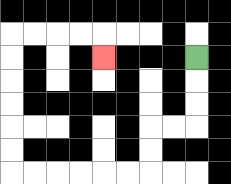{'start': '[8, 2]', 'end': '[4, 2]', 'path_directions': 'D,D,D,L,L,D,D,L,L,L,L,L,L,U,U,U,U,U,U,R,R,R,R,D', 'path_coordinates': '[[8, 2], [8, 3], [8, 4], [8, 5], [7, 5], [6, 5], [6, 6], [6, 7], [5, 7], [4, 7], [3, 7], [2, 7], [1, 7], [0, 7], [0, 6], [0, 5], [0, 4], [0, 3], [0, 2], [0, 1], [1, 1], [2, 1], [3, 1], [4, 1], [4, 2]]'}